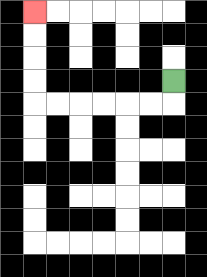{'start': '[7, 3]', 'end': '[1, 0]', 'path_directions': 'D,L,L,L,L,L,L,U,U,U,U', 'path_coordinates': '[[7, 3], [7, 4], [6, 4], [5, 4], [4, 4], [3, 4], [2, 4], [1, 4], [1, 3], [1, 2], [1, 1], [1, 0]]'}